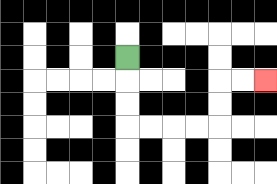{'start': '[5, 2]', 'end': '[11, 3]', 'path_directions': 'D,D,D,R,R,R,R,U,U,R,R', 'path_coordinates': '[[5, 2], [5, 3], [5, 4], [5, 5], [6, 5], [7, 5], [8, 5], [9, 5], [9, 4], [9, 3], [10, 3], [11, 3]]'}